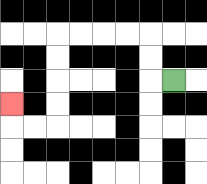{'start': '[7, 3]', 'end': '[0, 4]', 'path_directions': 'L,U,U,L,L,L,L,D,D,D,D,L,L,U', 'path_coordinates': '[[7, 3], [6, 3], [6, 2], [6, 1], [5, 1], [4, 1], [3, 1], [2, 1], [2, 2], [2, 3], [2, 4], [2, 5], [1, 5], [0, 5], [0, 4]]'}